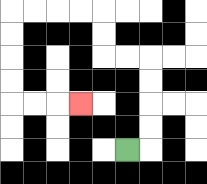{'start': '[5, 6]', 'end': '[3, 4]', 'path_directions': 'R,U,U,U,U,L,L,U,U,L,L,L,L,D,D,D,D,R,R,R', 'path_coordinates': '[[5, 6], [6, 6], [6, 5], [6, 4], [6, 3], [6, 2], [5, 2], [4, 2], [4, 1], [4, 0], [3, 0], [2, 0], [1, 0], [0, 0], [0, 1], [0, 2], [0, 3], [0, 4], [1, 4], [2, 4], [3, 4]]'}